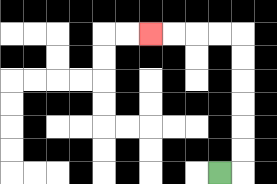{'start': '[9, 7]', 'end': '[6, 1]', 'path_directions': 'R,U,U,U,U,U,U,L,L,L,L', 'path_coordinates': '[[9, 7], [10, 7], [10, 6], [10, 5], [10, 4], [10, 3], [10, 2], [10, 1], [9, 1], [8, 1], [7, 1], [6, 1]]'}